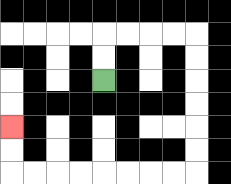{'start': '[4, 3]', 'end': '[0, 5]', 'path_directions': 'U,U,R,R,R,R,D,D,D,D,D,D,L,L,L,L,L,L,L,L,U,U', 'path_coordinates': '[[4, 3], [4, 2], [4, 1], [5, 1], [6, 1], [7, 1], [8, 1], [8, 2], [8, 3], [8, 4], [8, 5], [8, 6], [8, 7], [7, 7], [6, 7], [5, 7], [4, 7], [3, 7], [2, 7], [1, 7], [0, 7], [0, 6], [0, 5]]'}